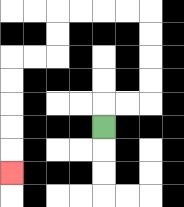{'start': '[4, 5]', 'end': '[0, 7]', 'path_directions': 'U,R,R,U,U,U,U,L,L,L,L,D,D,L,L,D,D,D,D,D', 'path_coordinates': '[[4, 5], [4, 4], [5, 4], [6, 4], [6, 3], [6, 2], [6, 1], [6, 0], [5, 0], [4, 0], [3, 0], [2, 0], [2, 1], [2, 2], [1, 2], [0, 2], [0, 3], [0, 4], [0, 5], [0, 6], [0, 7]]'}